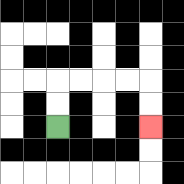{'start': '[2, 5]', 'end': '[6, 5]', 'path_directions': 'U,U,R,R,R,R,D,D', 'path_coordinates': '[[2, 5], [2, 4], [2, 3], [3, 3], [4, 3], [5, 3], [6, 3], [6, 4], [6, 5]]'}